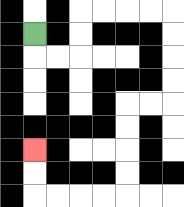{'start': '[1, 1]', 'end': '[1, 6]', 'path_directions': 'D,R,R,U,U,R,R,R,R,D,D,D,D,L,L,D,D,D,D,L,L,L,L,U,U', 'path_coordinates': '[[1, 1], [1, 2], [2, 2], [3, 2], [3, 1], [3, 0], [4, 0], [5, 0], [6, 0], [7, 0], [7, 1], [7, 2], [7, 3], [7, 4], [6, 4], [5, 4], [5, 5], [5, 6], [5, 7], [5, 8], [4, 8], [3, 8], [2, 8], [1, 8], [1, 7], [1, 6]]'}